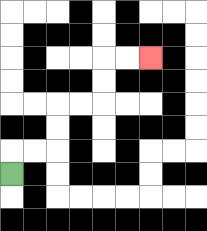{'start': '[0, 7]', 'end': '[6, 2]', 'path_directions': 'U,R,R,U,U,R,R,U,U,R,R', 'path_coordinates': '[[0, 7], [0, 6], [1, 6], [2, 6], [2, 5], [2, 4], [3, 4], [4, 4], [4, 3], [4, 2], [5, 2], [6, 2]]'}